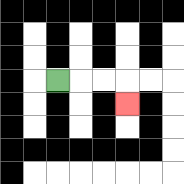{'start': '[2, 3]', 'end': '[5, 4]', 'path_directions': 'R,R,R,D', 'path_coordinates': '[[2, 3], [3, 3], [4, 3], [5, 3], [5, 4]]'}